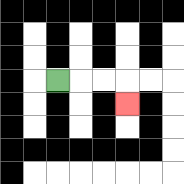{'start': '[2, 3]', 'end': '[5, 4]', 'path_directions': 'R,R,R,D', 'path_coordinates': '[[2, 3], [3, 3], [4, 3], [5, 3], [5, 4]]'}